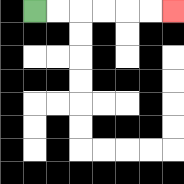{'start': '[1, 0]', 'end': '[7, 0]', 'path_directions': 'R,R,R,R,R,R', 'path_coordinates': '[[1, 0], [2, 0], [3, 0], [4, 0], [5, 0], [6, 0], [7, 0]]'}